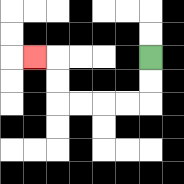{'start': '[6, 2]', 'end': '[1, 2]', 'path_directions': 'D,D,L,L,L,L,U,U,L', 'path_coordinates': '[[6, 2], [6, 3], [6, 4], [5, 4], [4, 4], [3, 4], [2, 4], [2, 3], [2, 2], [1, 2]]'}